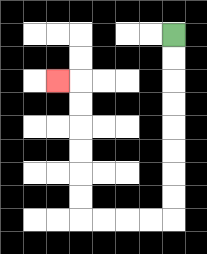{'start': '[7, 1]', 'end': '[2, 3]', 'path_directions': 'D,D,D,D,D,D,D,D,L,L,L,L,U,U,U,U,U,U,L', 'path_coordinates': '[[7, 1], [7, 2], [7, 3], [7, 4], [7, 5], [7, 6], [7, 7], [7, 8], [7, 9], [6, 9], [5, 9], [4, 9], [3, 9], [3, 8], [3, 7], [3, 6], [3, 5], [3, 4], [3, 3], [2, 3]]'}